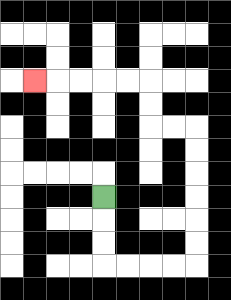{'start': '[4, 8]', 'end': '[1, 3]', 'path_directions': 'D,D,D,R,R,R,R,U,U,U,U,U,U,L,L,U,U,L,L,L,L,L', 'path_coordinates': '[[4, 8], [4, 9], [4, 10], [4, 11], [5, 11], [6, 11], [7, 11], [8, 11], [8, 10], [8, 9], [8, 8], [8, 7], [8, 6], [8, 5], [7, 5], [6, 5], [6, 4], [6, 3], [5, 3], [4, 3], [3, 3], [2, 3], [1, 3]]'}